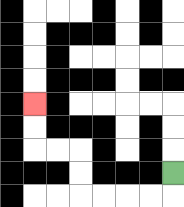{'start': '[7, 7]', 'end': '[1, 4]', 'path_directions': 'D,L,L,L,L,U,U,L,L,U,U', 'path_coordinates': '[[7, 7], [7, 8], [6, 8], [5, 8], [4, 8], [3, 8], [3, 7], [3, 6], [2, 6], [1, 6], [1, 5], [1, 4]]'}